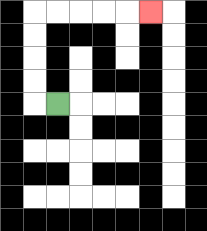{'start': '[2, 4]', 'end': '[6, 0]', 'path_directions': 'L,U,U,U,U,R,R,R,R,R', 'path_coordinates': '[[2, 4], [1, 4], [1, 3], [1, 2], [1, 1], [1, 0], [2, 0], [3, 0], [4, 0], [5, 0], [6, 0]]'}